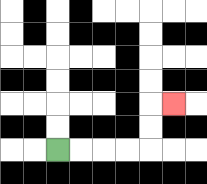{'start': '[2, 6]', 'end': '[7, 4]', 'path_directions': 'R,R,R,R,U,U,R', 'path_coordinates': '[[2, 6], [3, 6], [4, 6], [5, 6], [6, 6], [6, 5], [6, 4], [7, 4]]'}